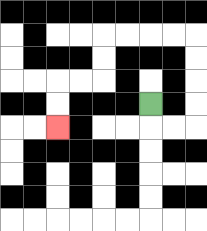{'start': '[6, 4]', 'end': '[2, 5]', 'path_directions': 'D,R,R,U,U,U,U,L,L,L,L,D,D,L,L,D,D', 'path_coordinates': '[[6, 4], [6, 5], [7, 5], [8, 5], [8, 4], [8, 3], [8, 2], [8, 1], [7, 1], [6, 1], [5, 1], [4, 1], [4, 2], [4, 3], [3, 3], [2, 3], [2, 4], [2, 5]]'}